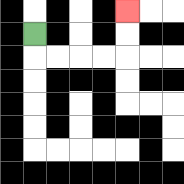{'start': '[1, 1]', 'end': '[5, 0]', 'path_directions': 'D,R,R,R,R,U,U', 'path_coordinates': '[[1, 1], [1, 2], [2, 2], [3, 2], [4, 2], [5, 2], [5, 1], [5, 0]]'}